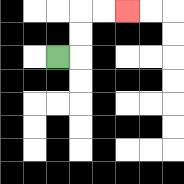{'start': '[2, 2]', 'end': '[5, 0]', 'path_directions': 'R,U,U,R,R', 'path_coordinates': '[[2, 2], [3, 2], [3, 1], [3, 0], [4, 0], [5, 0]]'}